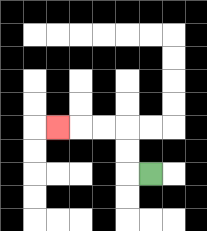{'start': '[6, 7]', 'end': '[2, 5]', 'path_directions': 'L,U,U,L,L,L', 'path_coordinates': '[[6, 7], [5, 7], [5, 6], [5, 5], [4, 5], [3, 5], [2, 5]]'}